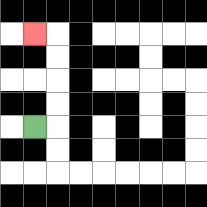{'start': '[1, 5]', 'end': '[1, 1]', 'path_directions': 'R,U,U,U,U,L', 'path_coordinates': '[[1, 5], [2, 5], [2, 4], [2, 3], [2, 2], [2, 1], [1, 1]]'}